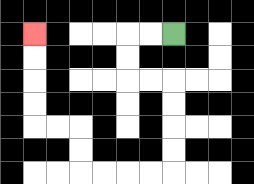{'start': '[7, 1]', 'end': '[1, 1]', 'path_directions': 'L,L,D,D,R,R,D,D,D,D,L,L,L,L,U,U,L,L,U,U,U,U', 'path_coordinates': '[[7, 1], [6, 1], [5, 1], [5, 2], [5, 3], [6, 3], [7, 3], [7, 4], [7, 5], [7, 6], [7, 7], [6, 7], [5, 7], [4, 7], [3, 7], [3, 6], [3, 5], [2, 5], [1, 5], [1, 4], [1, 3], [1, 2], [1, 1]]'}